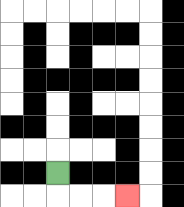{'start': '[2, 7]', 'end': '[5, 8]', 'path_directions': 'D,R,R,R', 'path_coordinates': '[[2, 7], [2, 8], [3, 8], [4, 8], [5, 8]]'}